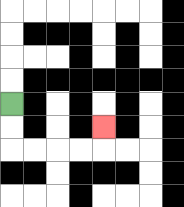{'start': '[0, 4]', 'end': '[4, 5]', 'path_directions': 'D,D,R,R,R,R,U', 'path_coordinates': '[[0, 4], [0, 5], [0, 6], [1, 6], [2, 6], [3, 6], [4, 6], [4, 5]]'}